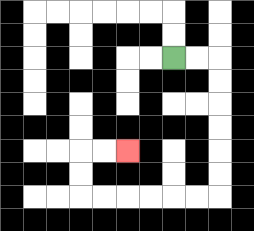{'start': '[7, 2]', 'end': '[5, 6]', 'path_directions': 'R,R,D,D,D,D,D,D,L,L,L,L,L,L,U,U,R,R', 'path_coordinates': '[[7, 2], [8, 2], [9, 2], [9, 3], [9, 4], [9, 5], [9, 6], [9, 7], [9, 8], [8, 8], [7, 8], [6, 8], [5, 8], [4, 8], [3, 8], [3, 7], [3, 6], [4, 6], [5, 6]]'}